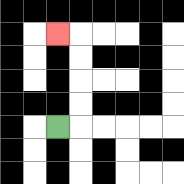{'start': '[2, 5]', 'end': '[2, 1]', 'path_directions': 'R,U,U,U,U,L', 'path_coordinates': '[[2, 5], [3, 5], [3, 4], [3, 3], [3, 2], [3, 1], [2, 1]]'}